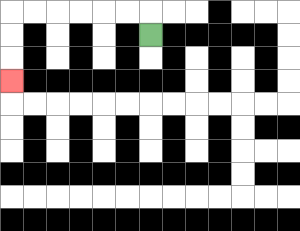{'start': '[6, 1]', 'end': '[0, 3]', 'path_directions': 'U,L,L,L,L,L,L,D,D,D', 'path_coordinates': '[[6, 1], [6, 0], [5, 0], [4, 0], [3, 0], [2, 0], [1, 0], [0, 0], [0, 1], [0, 2], [0, 3]]'}